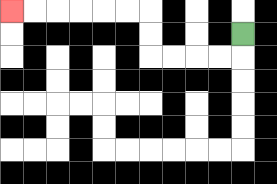{'start': '[10, 1]', 'end': '[0, 0]', 'path_directions': 'D,L,L,L,L,U,U,L,L,L,L,L,L', 'path_coordinates': '[[10, 1], [10, 2], [9, 2], [8, 2], [7, 2], [6, 2], [6, 1], [6, 0], [5, 0], [4, 0], [3, 0], [2, 0], [1, 0], [0, 0]]'}